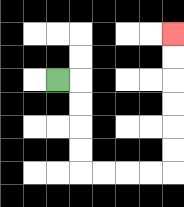{'start': '[2, 3]', 'end': '[7, 1]', 'path_directions': 'R,D,D,D,D,R,R,R,R,U,U,U,U,U,U', 'path_coordinates': '[[2, 3], [3, 3], [3, 4], [3, 5], [3, 6], [3, 7], [4, 7], [5, 7], [6, 7], [7, 7], [7, 6], [7, 5], [7, 4], [7, 3], [7, 2], [7, 1]]'}